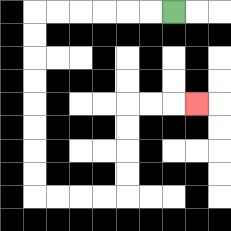{'start': '[7, 0]', 'end': '[8, 4]', 'path_directions': 'L,L,L,L,L,L,D,D,D,D,D,D,D,D,R,R,R,R,U,U,U,U,R,R,R', 'path_coordinates': '[[7, 0], [6, 0], [5, 0], [4, 0], [3, 0], [2, 0], [1, 0], [1, 1], [1, 2], [1, 3], [1, 4], [1, 5], [1, 6], [1, 7], [1, 8], [2, 8], [3, 8], [4, 8], [5, 8], [5, 7], [5, 6], [5, 5], [5, 4], [6, 4], [7, 4], [8, 4]]'}